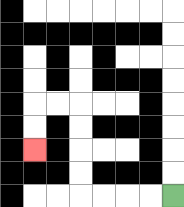{'start': '[7, 8]', 'end': '[1, 6]', 'path_directions': 'L,L,L,L,U,U,U,U,L,L,D,D', 'path_coordinates': '[[7, 8], [6, 8], [5, 8], [4, 8], [3, 8], [3, 7], [3, 6], [3, 5], [3, 4], [2, 4], [1, 4], [1, 5], [1, 6]]'}